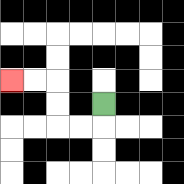{'start': '[4, 4]', 'end': '[0, 3]', 'path_directions': 'D,L,L,U,U,L,L', 'path_coordinates': '[[4, 4], [4, 5], [3, 5], [2, 5], [2, 4], [2, 3], [1, 3], [0, 3]]'}